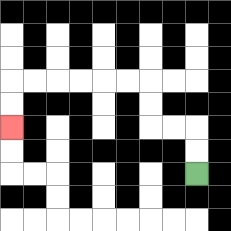{'start': '[8, 7]', 'end': '[0, 5]', 'path_directions': 'U,U,L,L,U,U,L,L,L,L,L,L,D,D', 'path_coordinates': '[[8, 7], [8, 6], [8, 5], [7, 5], [6, 5], [6, 4], [6, 3], [5, 3], [4, 3], [3, 3], [2, 3], [1, 3], [0, 3], [0, 4], [0, 5]]'}